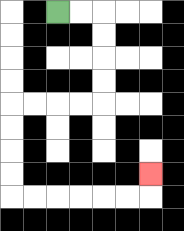{'start': '[2, 0]', 'end': '[6, 7]', 'path_directions': 'R,R,D,D,D,D,L,L,L,L,D,D,D,D,R,R,R,R,R,R,U', 'path_coordinates': '[[2, 0], [3, 0], [4, 0], [4, 1], [4, 2], [4, 3], [4, 4], [3, 4], [2, 4], [1, 4], [0, 4], [0, 5], [0, 6], [0, 7], [0, 8], [1, 8], [2, 8], [3, 8], [4, 8], [5, 8], [6, 8], [6, 7]]'}